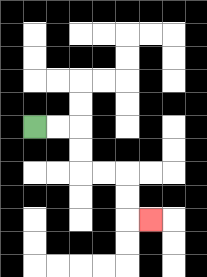{'start': '[1, 5]', 'end': '[6, 9]', 'path_directions': 'R,R,D,D,R,R,D,D,R', 'path_coordinates': '[[1, 5], [2, 5], [3, 5], [3, 6], [3, 7], [4, 7], [5, 7], [5, 8], [5, 9], [6, 9]]'}